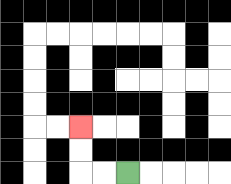{'start': '[5, 7]', 'end': '[3, 5]', 'path_directions': 'L,L,U,U', 'path_coordinates': '[[5, 7], [4, 7], [3, 7], [3, 6], [3, 5]]'}